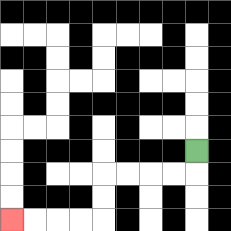{'start': '[8, 6]', 'end': '[0, 9]', 'path_directions': 'D,L,L,L,L,D,D,L,L,L,L', 'path_coordinates': '[[8, 6], [8, 7], [7, 7], [6, 7], [5, 7], [4, 7], [4, 8], [4, 9], [3, 9], [2, 9], [1, 9], [0, 9]]'}